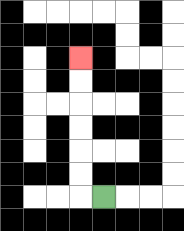{'start': '[4, 8]', 'end': '[3, 2]', 'path_directions': 'L,U,U,U,U,U,U', 'path_coordinates': '[[4, 8], [3, 8], [3, 7], [3, 6], [3, 5], [3, 4], [3, 3], [3, 2]]'}